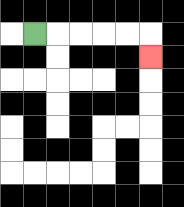{'start': '[1, 1]', 'end': '[6, 2]', 'path_directions': 'R,R,R,R,R,D', 'path_coordinates': '[[1, 1], [2, 1], [3, 1], [4, 1], [5, 1], [6, 1], [6, 2]]'}